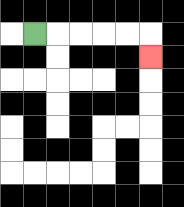{'start': '[1, 1]', 'end': '[6, 2]', 'path_directions': 'R,R,R,R,R,D', 'path_coordinates': '[[1, 1], [2, 1], [3, 1], [4, 1], [5, 1], [6, 1], [6, 2]]'}